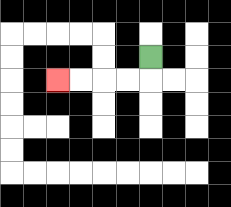{'start': '[6, 2]', 'end': '[2, 3]', 'path_directions': 'D,L,L,L,L', 'path_coordinates': '[[6, 2], [6, 3], [5, 3], [4, 3], [3, 3], [2, 3]]'}